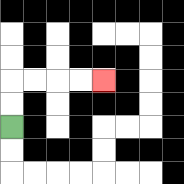{'start': '[0, 5]', 'end': '[4, 3]', 'path_directions': 'U,U,R,R,R,R', 'path_coordinates': '[[0, 5], [0, 4], [0, 3], [1, 3], [2, 3], [3, 3], [4, 3]]'}